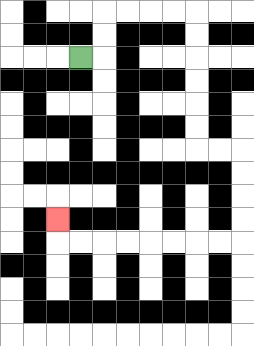{'start': '[3, 2]', 'end': '[2, 9]', 'path_directions': 'R,U,U,R,R,R,R,D,D,D,D,D,D,R,R,D,D,D,D,L,L,L,L,L,L,L,L,U', 'path_coordinates': '[[3, 2], [4, 2], [4, 1], [4, 0], [5, 0], [6, 0], [7, 0], [8, 0], [8, 1], [8, 2], [8, 3], [8, 4], [8, 5], [8, 6], [9, 6], [10, 6], [10, 7], [10, 8], [10, 9], [10, 10], [9, 10], [8, 10], [7, 10], [6, 10], [5, 10], [4, 10], [3, 10], [2, 10], [2, 9]]'}